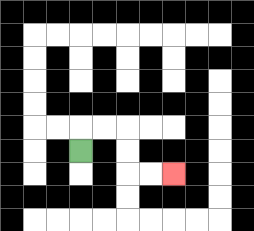{'start': '[3, 6]', 'end': '[7, 7]', 'path_directions': 'U,R,R,D,D,R,R', 'path_coordinates': '[[3, 6], [3, 5], [4, 5], [5, 5], [5, 6], [5, 7], [6, 7], [7, 7]]'}